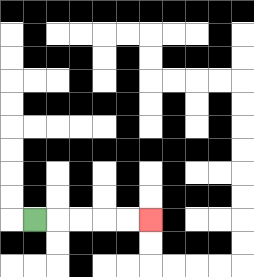{'start': '[1, 9]', 'end': '[6, 9]', 'path_directions': 'R,R,R,R,R', 'path_coordinates': '[[1, 9], [2, 9], [3, 9], [4, 9], [5, 9], [6, 9]]'}